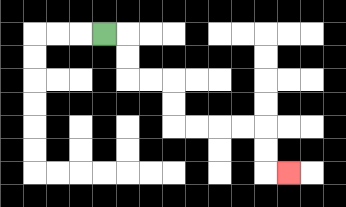{'start': '[4, 1]', 'end': '[12, 7]', 'path_directions': 'R,D,D,R,R,D,D,R,R,R,R,D,D,R', 'path_coordinates': '[[4, 1], [5, 1], [5, 2], [5, 3], [6, 3], [7, 3], [7, 4], [7, 5], [8, 5], [9, 5], [10, 5], [11, 5], [11, 6], [11, 7], [12, 7]]'}